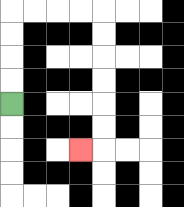{'start': '[0, 4]', 'end': '[3, 6]', 'path_directions': 'U,U,U,U,R,R,R,R,D,D,D,D,D,D,L', 'path_coordinates': '[[0, 4], [0, 3], [0, 2], [0, 1], [0, 0], [1, 0], [2, 0], [3, 0], [4, 0], [4, 1], [4, 2], [4, 3], [4, 4], [4, 5], [4, 6], [3, 6]]'}